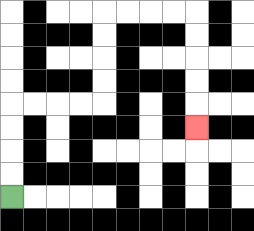{'start': '[0, 8]', 'end': '[8, 5]', 'path_directions': 'U,U,U,U,R,R,R,R,U,U,U,U,R,R,R,R,D,D,D,D,D', 'path_coordinates': '[[0, 8], [0, 7], [0, 6], [0, 5], [0, 4], [1, 4], [2, 4], [3, 4], [4, 4], [4, 3], [4, 2], [4, 1], [4, 0], [5, 0], [6, 0], [7, 0], [8, 0], [8, 1], [8, 2], [8, 3], [8, 4], [8, 5]]'}